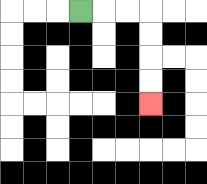{'start': '[3, 0]', 'end': '[6, 4]', 'path_directions': 'R,R,R,D,D,D,D', 'path_coordinates': '[[3, 0], [4, 0], [5, 0], [6, 0], [6, 1], [6, 2], [6, 3], [6, 4]]'}